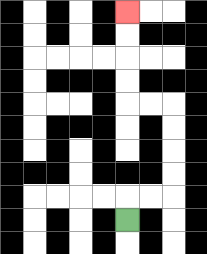{'start': '[5, 9]', 'end': '[5, 0]', 'path_directions': 'U,R,R,U,U,U,U,L,L,U,U,U,U', 'path_coordinates': '[[5, 9], [5, 8], [6, 8], [7, 8], [7, 7], [7, 6], [7, 5], [7, 4], [6, 4], [5, 4], [5, 3], [5, 2], [5, 1], [5, 0]]'}